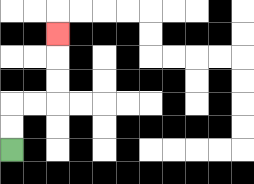{'start': '[0, 6]', 'end': '[2, 1]', 'path_directions': 'U,U,R,R,U,U,U', 'path_coordinates': '[[0, 6], [0, 5], [0, 4], [1, 4], [2, 4], [2, 3], [2, 2], [2, 1]]'}